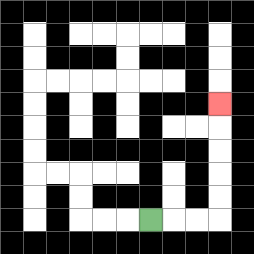{'start': '[6, 9]', 'end': '[9, 4]', 'path_directions': 'R,R,R,U,U,U,U,U', 'path_coordinates': '[[6, 9], [7, 9], [8, 9], [9, 9], [9, 8], [9, 7], [9, 6], [9, 5], [9, 4]]'}